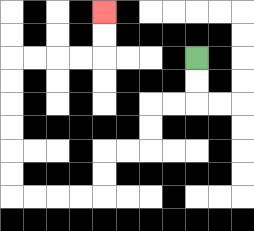{'start': '[8, 2]', 'end': '[4, 0]', 'path_directions': 'D,D,L,L,D,D,L,L,D,D,L,L,L,L,U,U,U,U,U,U,R,R,R,R,U,U', 'path_coordinates': '[[8, 2], [8, 3], [8, 4], [7, 4], [6, 4], [6, 5], [6, 6], [5, 6], [4, 6], [4, 7], [4, 8], [3, 8], [2, 8], [1, 8], [0, 8], [0, 7], [0, 6], [0, 5], [0, 4], [0, 3], [0, 2], [1, 2], [2, 2], [3, 2], [4, 2], [4, 1], [4, 0]]'}